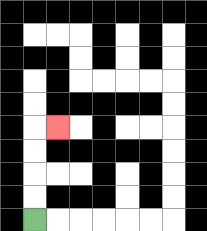{'start': '[1, 9]', 'end': '[2, 5]', 'path_directions': 'U,U,U,U,R', 'path_coordinates': '[[1, 9], [1, 8], [1, 7], [1, 6], [1, 5], [2, 5]]'}